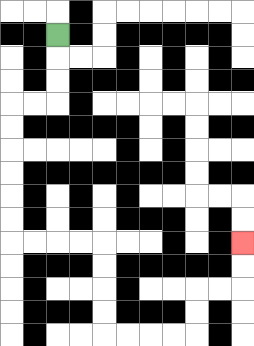{'start': '[2, 1]', 'end': '[10, 10]', 'path_directions': 'D,D,D,L,L,D,D,D,D,D,D,R,R,R,R,D,D,D,D,R,R,R,R,U,U,R,R,U,U', 'path_coordinates': '[[2, 1], [2, 2], [2, 3], [2, 4], [1, 4], [0, 4], [0, 5], [0, 6], [0, 7], [0, 8], [0, 9], [0, 10], [1, 10], [2, 10], [3, 10], [4, 10], [4, 11], [4, 12], [4, 13], [4, 14], [5, 14], [6, 14], [7, 14], [8, 14], [8, 13], [8, 12], [9, 12], [10, 12], [10, 11], [10, 10]]'}